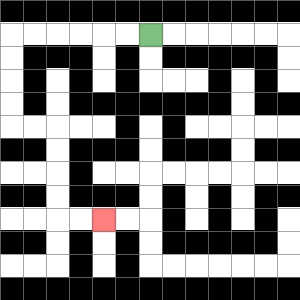{'start': '[6, 1]', 'end': '[4, 9]', 'path_directions': 'L,L,L,L,L,L,D,D,D,D,R,R,D,D,D,D,R,R', 'path_coordinates': '[[6, 1], [5, 1], [4, 1], [3, 1], [2, 1], [1, 1], [0, 1], [0, 2], [0, 3], [0, 4], [0, 5], [1, 5], [2, 5], [2, 6], [2, 7], [2, 8], [2, 9], [3, 9], [4, 9]]'}